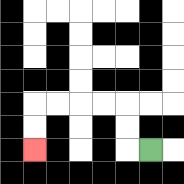{'start': '[6, 6]', 'end': '[1, 6]', 'path_directions': 'L,U,U,L,L,L,L,D,D', 'path_coordinates': '[[6, 6], [5, 6], [5, 5], [5, 4], [4, 4], [3, 4], [2, 4], [1, 4], [1, 5], [1, 6]]'}